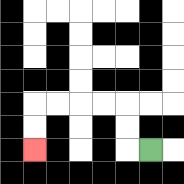{'start': '[6, 6]', 'end': '[1, 6]', 'path_directions': 'L,U,U,L,L,L,L,D,D', 'path_coordinates': '[[6, 6], [5, 6], [5, 5], [5, 4], [4, 4], [3, 4], [2, 4], [1, 4], [1, 5], [1, 6]]'}